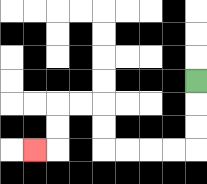{'start': '[8, 3]', 'end': '[1, 6]', 'path_directions': 'D,D,D,L,L,L,L,U,U,L,L,D,D,L', 'path_coordinates': '[[8, 3], [8, 4], [8, 5], [8, 6], [7, 6], [6, 6], [5, 6], [4, 6], [4, 5], [4, 4], [3, 4], [2, 4], [2, 5], [2, 6], [1, 6]]'}